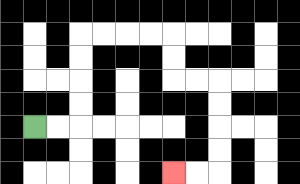{'start': '[1, 5]', 'end': '[7, 7]', 'path_directions': 'R,R,U,U,U,U,R,R,R,R,D,D,R,R,D,D,D,D,L,L', 'path_coordinates': '[[1, 5], [2, 5], [3, 5], [3, 4], [3, 3], [3, 2], [3, 1], [4, 1], [5, 1], [6, 1], [7, 1], [7, 2], [7, 3], [8, 3], [9, 3], [9, 4], [9, 5], [9, 6], [9, 7], [8, 7], [7, 7]]'}